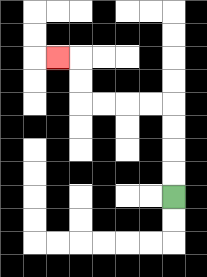{'start': '[7, 8]', 'end': '[2, 2]', 'path_directions': 'U,U,U,U,L,L,L,L,U,U,L', 'path_coordinates': '[[7, 8], [7, 7], [7, 6], [7, 5], [7, 4], [6, 4], [5, 4], [4, 4], [3, 4], [3, 3], [3, 2], [2, 2]]'}